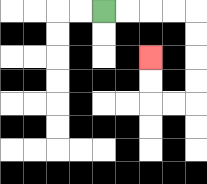{'start': '[4, 0]', 'end': '[6, 2]', 'path_directions': 'R,R,R,R,D,D,D,D,L,L,U,U', 'path_coordinates': '[[4, 0], [5, 0], [6, 0], [7, 0], [8, 0], [8, 1], [8, 2], [8, 3], [8, 4], [7, 4], [6, 4], [6, 3], [6, 2]]'}